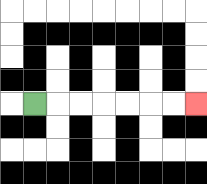{'start': '[1, 4]', 'end': '[8, 4]', 'path_directions': 'R,R,R,R,R,R,R', 'path_coordinates': '[[1, 4], [2, 4], [3, 4], [4, 4], [5, 4], [6, 4], [7, 4], [8, 4]]'}